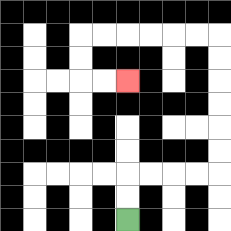{'start': '[5, 9]', 'end': '[5, 3]', 'path_directions': 'U,U,R,R,R,R,U,U,U,U,U,U,L,L,L,L,L,L,D,D,R,R', 'path_coordinates': '[[5, 9], [5, 8], [5, 7], [6, 7], [7, 7], [8, 7], [9, 7], [9, 6], [9, 5], [9, 4], [9, 3], [9, 2], [9, 1], [8, 1], [7, 1], [6, 1], [5, 1], [4, 1], [3, 1], [3, 2], [3, 3], [4, 3], [5, 3]]'}